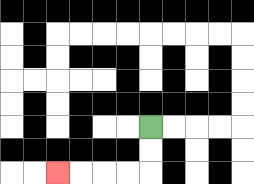{'start': '[6, 5]', 'end': '[2, 7]', 'path_directions': 'D,D,L,L,L,L', 'path_coordinates': '[[6, 5], [6, 6], [6, 7], [5, 7], [4, 7], [3, 7], [2, 7]]'}